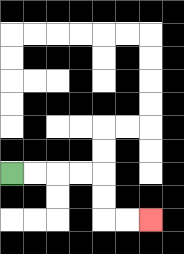{'start': '[0, 7]', 'end': '[6, 9]', 'path_directions': 'R,R,R,R,D,D,R,R', 'path_coordinates': '[[0, 7], [1, 7], [2, 7], [3, 7], [4, 7], [4, 8], [4, 9], [5, 9], [6, 9]]'}